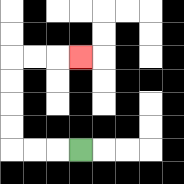{'start': '[3, 6]', 'end': '[3, 2]', 'path_directions': 'L,L,L,U,U,U,U,R,R,R', 'path_coordinates': '[[3, 6], [2, 6], [1, 6], [0, 6], [0, 5], [0, 4], [0, 3], [0, 2], [1, 2], [2, 2], [3, 2]]'}